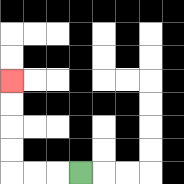{'start': '[3, 7]', 'end': '[0, 3]', 'path_directions': 'L,L,L,U,U,U,U', 'path_coordinates': '[[3, 7], [2, 7], [1, 7], [0, 7], [0, 6], [0, 5], [0, 4], [0, 3]]'}